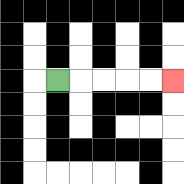{'start': '[2, 3]', 'end': '[7, 3]', 'path_directions': 'R,R,R,R,R', 'path_coordinates': '[[2, 3], [3, 3], [4, 3], [5, 3], [6, 3], [7, 3]]'}